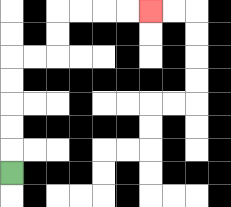{'start': '[0, 7]', 'end': '[6, 0]', 'path_directions': 'U,U,U,U,U,R,R,U,U,R,R,R,R', 'path_coordinates': '[[0, 7], [0, 6], [0, 5], [0, 4], [0, 3], [0, 2], [1, 2], [2, 2], [2, 1], [2, 0], [3, 0], [4, 0], [5, 0], [6, 0]]'}